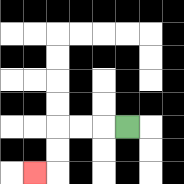{'start': '[5, 5]', 'end': '[1, 7]', 'path_directions': 'L,L,L,D,D,L', 'path_coordinates': '[[5, 5], [4, 5], [3, 5], [2, 5], [2, 6], [2, 7], [1, 7]]'}